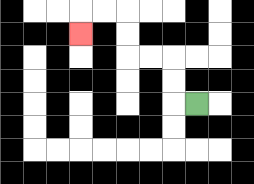{'start': '[8, 4]', 'end': '[3, 1]', 'path_directions': 'L,U,U,L,L,U,U,L,L,D', 'path_coordinates': '[[8, 4], [7, 4], [7, 3], [7, 2], [6, 2], [5, 2], [5, 1], [5, 0], [4, 0], [3, 0], [3, 1]]'}